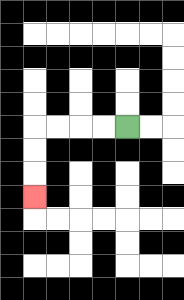{'start': '[5, 5]', 'end': '[1, 8]', 'path_directions': 'L,L,L,L,D,D,D', 'path_coordinates': '[[5, 5], [4, 5], [3, 5], [2, 5], [1, 5], [1, 6], [1, 7], [1, 8]]'}